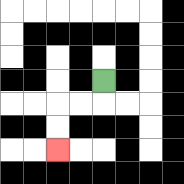{'start': '[4, 3]', 'end': '[2, 6]', 'path_directions': 'D,L,L,D,D', 'path_coordinates': '[[4, 3], [4, 4], [3, 4], [2, 4], [2, 5], [2, 6]]'}